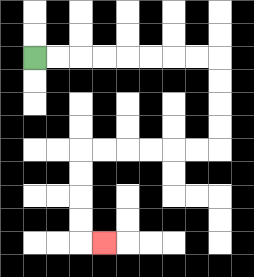{'start': '[1, 2]', 'end': '[4, 10]', 'path_directions': 'R,R,R,R,R,R,R,R,D,D,D,D,L,L,L,L,L,L,D,D,D,D,R', 'path_coordinates': '[[1, 2], [2, 2], [3, 2], [4, 2], [5, 2], [6, 2], [7, 2], [8, 2], [9, 2], [9, 3], [9, 4], [9, 5], [9, 6], [8, 6], [7, 6], [6, 6], [5, 6], [4, 6], [3, 6], [3, 7], [3, 8], [3, 9], [3, 10], [4, 10]]'}